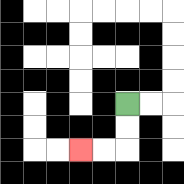{'start': '[5, 4]', 'end': '[3, 6]', 'path_directions': 'D,D,L,L', 'path_coordinates': '[[5, 4], [5, 5], [5, 6], [4, 6], [3, 6]]'}